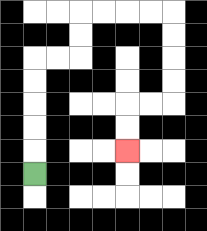{'start': '[1, 7]', 'end': '[5, 6]', 'path_directions': 'U,U,U,U,U,R,R,U,U,R,R,R,R,D,D,D,D,L,L,D,D', 'path_coordinates': '[[1, 7], [1, 6], [1, 5], [1, 4], [1, 3], [1, 2], [2, 2], [3, 2], [3, 1], [3, 0], [4, 0], [5, 0], [6, 0], [7, 0], [7, 1], [7, 2], [7, 3], [7, 4], [6, 4], [5, 4], [5, 5], [5, 6]]'}